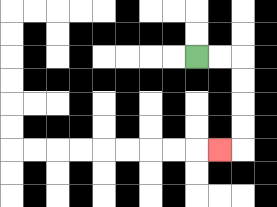{'start': '[8, 2]', 'end': '[9, 6]', 'path_directions': 'R,R,D,D,D,D,L', 'path_coordinates': '[[8, 2], [9, 2], [10, 2], [10, 3], [10, 4], [10, 5], [10, 6], [9, 6]]'}